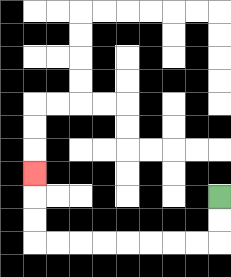{'start': '[9, 8]', 'end': '[1, 7]', 'path_directions': 'D,D,L,L,L,L,L,L,L,L,U,U,U', 'path_coordinates': '[[9, 8], [9, 9], [9, 10], [8, 10], [7, 10], [6, 10], [5, 10], [4, 10], [3, 10], [2, 10], [1, 10], [1, 9], [1, 8], [1, 7]]'}